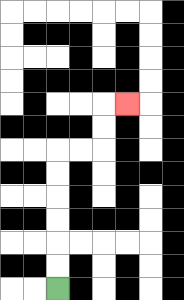{'start': '[2, 12]', 'end': '[5, 4]', 'path_directions': 'U,U,U,U,U,U,R,R,U,U,R', 'path_coordinates': '[[2, 12], [2, 11], [2, 10], [2, 9], [2, 8], [2, 7], [2, 6], [3, 6], [4, 6], [4, 5], [4, 4], [5, 4]]'}